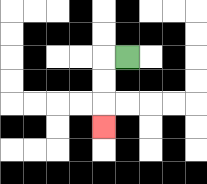{'start': '[5, 2]', 'end': '[4, 5]', 'path_directions': 'L,D,D,D', 'path_coordinates': '[[5, 2], [4, 2], [4, 3], [4, 4], [4, 5]]'}